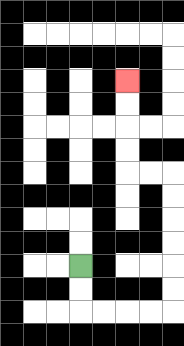{'start': '[3, 11]', 'end': '[5, 3]', 'path_directions': 'D,D,R,R,R,R,U,U,U,U,U,U,L,L,U,U,U,U', 'path_coordinates': '[[3, 11], [3, 12], [3, 13], [4, 13], [5, 13], [6, 13], [7, 13], [7, 12], [7, 11], [7, 10], [7, 9], [7, 8], [7, 7], [6, 7], [5, 7], [5, 6], [5, 5], [5, 4], [5, 3]]'}